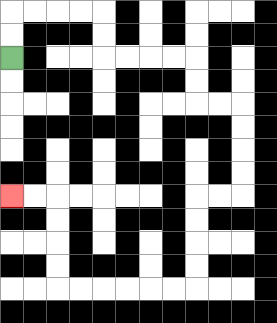{'start': '[0, 2]', 'end': '[0, 8]', 'path_directions': 'U,U,R,R,R,R,D,D,R,R,R,R,D,D,R,R,D,D,D,D,L,L,D,D,D,D,L,L,L,L,L,L,U,U,U,U,L,L', 'path_coordinates': '[[0, 2], [0, 1], [0, 0], [1, 0], [2, 0], [3, 0], [4, 0], [4, 1], [4, 2], [5, 2], [6, 2], [7, 2], [8, 2], [8, 3], [8, 4], [9, 4], [10, 4], [10, 5], [10, 6], [10, 7], [10, 8], [9, 8], [8, 8], [8, 9], [8, 10], [8, 11], [8, 12], [7, 12], [6, 12], [5, 12], [4, 12], [3, 12], [2, 12], [2, 11], [2, 10], [2, 9], [2, 8], [1, 8], [0, 8]]'}